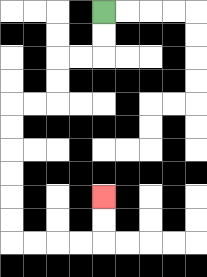{'start': '[4, 0]', 'end': '[4, 8]', 'path_directions': 'D,D,L,L,D,D,L,L,D,D,D,D,D,D,R,R,R,R,U,U', 'path_coordinates': '[[4, 0], [4, 1], [4, 2], [3, 2], [2, 2], [2, 3], [2, 4], [1, 4], [0, 4], [0, 5], [0, 6], [0, 7], [0, 8], [0, 9], [0, 10], [1, 10], [2, 10], [3, 10], [4, 10], [4, 9], [4, 8]]'}